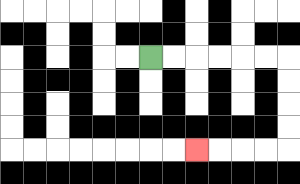{'start': '[6, 2]', 'end': '[8, 6]', 'path_directions': 'R,R,R,R,R,R,D,D,D,D,L,L,L,L', 'path_coordinates': '[[6, 2], [7, 2], [8, 2], [9, 2], [10, 2], [11, 2], [12, 2], [12, 3], [12, 4], [12, 5], [12, 6], [11, 6], [10, 6], [9, 6], [8, 6]]'}